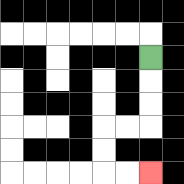{'start': '[6, 2]', 'end': '[6, 7]', 'path_directions': 'D,D,D,L,L,D,D,R,R', 'path_coordinates': '[[6, 2], [6, 3], [6, 4], [6, 5], [5, 5], [4, 5], [4, 6], [4, 7], [5, 7], [6, 7]]'}